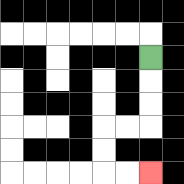{'start': '[6, 2]', 'end': '[6, 7]', 'path_directions': 'D,D,D,L,L,D,D,R,R', 'path_coordinates': '[[6, 2], [6, 3], [6, 4], [6, 5], [5, 5], [4, 5], [4, 6], [4, 7], [5, 7], [6, 7]]'}